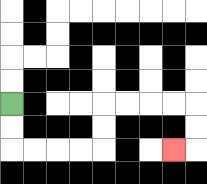{'start': '[0, 4]', 'end': '[7, 6]', 'path_directions': 'D,D,R,R,R,R,U,U,R,R,R,R,D,D,L', 'path_coordinates': '[[0, 4], [0, 5], [0, 6], [1, 6], [2, 6], [3, 6], [4, 6], [4, 5], [4, 4], [5, 4], [6, 4], [7, 4], [8, 4], [8, 5], [8, 6], [7, 6]]'}